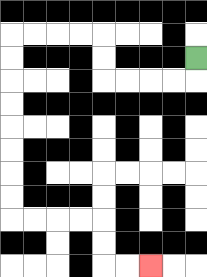{'start': '[8, 2]', 'end': '[6, 11]', 'path_directions': 'D,L,L,L,L,U,U,L,L,L,L,D,D,D,D,D,D,D,D,R,R,R,R,D,D,R,R', 'path_coordinates': '[[8, 2], [8, 3], [7, 3], [6, 3], [5, 3], [4, 3], [4, 2], [4, 1], [3, 1], [2, 1], [1, 1], [0, 1], [0, 2], [0, 3], [0, 4], [0, 5], [0, 6], [0, 7], [0, 8], [0, 9], [1, 9], [2, 9], [3, 9], [4, 9], [4, 10], [4, 11], [5, 11], [6, 11]]'}